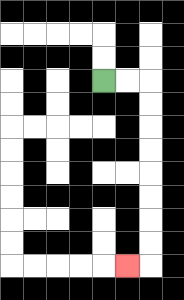{'start': '[4, 3]', 'end': '[5, 11]', 'path_directions': 'R,R,D,D,D,D,D,D,D,D,L', 'path_coordinates': '[[4, 3], [5, 3], [6, 3], [6, 4], [6, 5], [6, 6], [6, 7], [6, 8], [6, 9], [6, 10], [6, 11], [5, 11]]'}